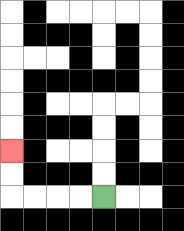{'start': '[4, 8]', 'end': '[0, 6]', 'path_directions': 'L,L,L,L,U,U', 'path_coordinates': '[[4, 8], [3, 8], [2, 8], [1, 8], [0, 8], [0, 7], [0, 6]]'}